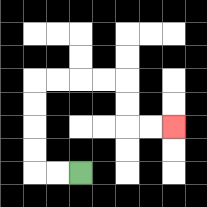{'start': '[3, 7]', 'end': '[7, 5]', 'path_directions': 'L,L,U,U,U,U,R,R,R,R,D,D,R,R', 'path_coordinates': '[[3, 7], [2, 7], [1, 7], [1, 6], [1, 5], [1, 4], [1, 3], [2, 3], [3, 3], [4, 3], [5, 3], [5, 4], [5, 5], [6, 5], [7, 5]]'}